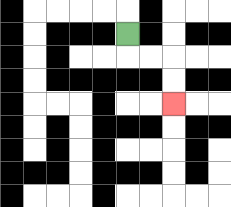{'start': '[5, 1]', 'end': '[7, 4]', 'path_directions': 'D,R,R,D,D', 'path_coordinates': '[[5, 1], [5, 2], [6, 2], [7, 2], [7, 3], [7, 4]]'}